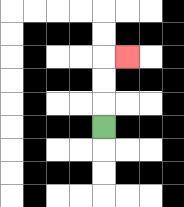{'start': '[4, 5]', 'end': '[5, 2]', 'path_directions': 'U,U,U,R', 'path_coordinates': '[[4, 5], [4, 4], [4, 3], [4, 2], [5, 2]]'}